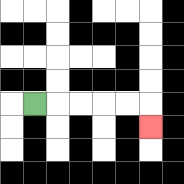{'start': '[1, 4]', 'end': '[6, 5]', 'path_directions': 'R,R,R,R,R,D', 'path_coordinates': '[[1, 4], [2, 4], [3, 4], [4, 4], [5, 4], [6, 4], [6, 5]]'}